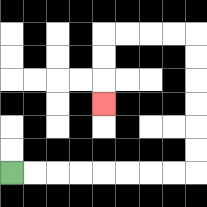{'start': '[0, 7]', 'end': '[4, 4]', 'path_directions': 'R,R,R,R,R,R,R,R,U,U,U,U,U,U,L,L,L,L,D,D,D', 'path_coordinates': '[[0, 7], [1, 7], [2, 7], [3, 7], [4, 7], [5, 7], [6, 7], [7, 7], [8, 7], [8, 6], [8, 5], [8, 4], [8, 3], [8, 2], [8, 1], [7, 1], [6, 1], [5, 1], [4, 1], [4, 2], [4, 3], [4, 4]]'}